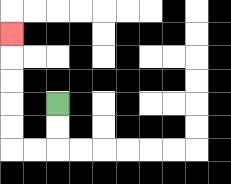{'start': '[2, 4]', 'end': '[0, 1]', 'path_directions': 'D,D,L,L,U,U,U,U,U', 'path_coordinates': '[[2, 4], [2, 5], [2, 6], [1, 6], [0, 6], [0, 5], [0, 4], [0, 3], [0, 2], [0, 1]]'}